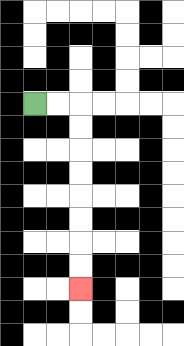{'start': '[1, 4]', 'end': '[3, 12]', 'path_directions': 'R,R,D,D,D,D,D,D,D,D', 'path_coordinates': '[[1, 4], [2, 4], [3, 4], [3, 5], [3, 6], [3, 7], [3, 8], [3, 9], [3, 10], [3, 11], [3, 12]]'}